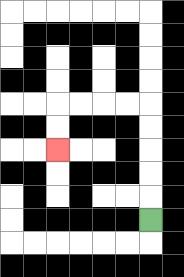{'start': '[6, 9]', 'end': '[2, 6]', 'path_directions': 'U,U,U,U,U,L,L,L,L,D,D', 'path_coordinates': '[[6, 9], [6, 8], [6, 7], [6, 6], [6, 5], [6, 4], [5, 4], [4, 4], [3, 4], [2, 4], [2, 5], [2, 6]]'}